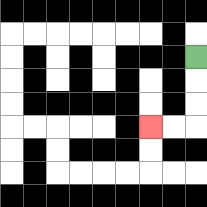{'start': '[8, 2]', 'end': '[6, 5]', 'path_directions': 'D,D,D,L,L', 'path_coordinates': '[[8, 2], [8, 3], [8, 4], [8, 5], [7, 5], [6, 5]]'}